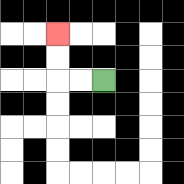{'start': '[4, 3]', 'end': '[2, 1]', 'path_directions': 'L,L,U,U', 'path_coordinates': '[[4, 3], [3, 3], [2, 3], [2, 2], [2, 1]]'}